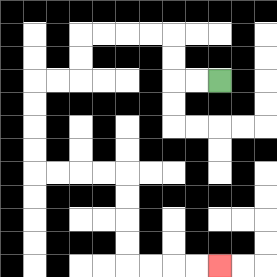{'start': '[9, 3]', 'end': '[9, 11]', 'path_directions': 'L,L,U,U,L,L,L,L,D,D,L,L,D,D,D,D,R,R,R,R,D,D,D,D,R,R,R,R', 'path_coordinates': '[[9, 3], [8, 3], [7, 3], [7, 2], [7, 1], [6, 1], [5, 1], [4, 1], [3, 1], [3, 2], [3, 3], [2, 3], [1, 3], [1, 4], [1, 5], [1, 6], [1, 7], [2, 7], [3, 7], [4, 7], [5, 7], [5, 8], [5, 9], [5, 10], [5, 11], [6, 11], [7, 11], [8, 11], [9, 11]]'}